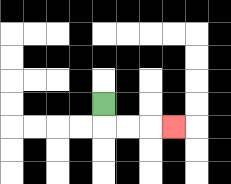{'start': '[4, 4]', 'end': '[7, 5]', 'path_directions': 'D,R,R,R', 'path_coordinates': '[[4, 4], [4, 5], [5, 5], [6, 5], [7, 5]]'}